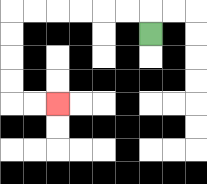{'start': '[6, 1]', 'end': '[2, 4]', 'path_directions': 'U,L,L,L,L,L,L,D,D,D,D,R,R', 'path_coordinates': '[[6, 1], [6, 0], [5, 0], [4, 0], [3, 0], [2, 0], [1, 0], [0, 0], [0, 1], [0, 2], [0, 3], [0, 4], [1, 4], [2, 4]]'}